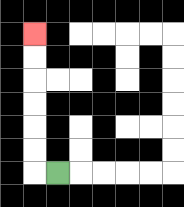{'start': '[2, 7]', 'end': '[1, 1]', 'path_directions': 'L,U,U,U,U,U,U', 'path_coordinates': '[[2, 7], [1, 7], [1, 6], [1, 5], [1, 4], [1, 3], [1, 2], [1, 1]]'}